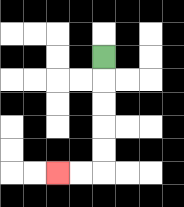{'start': '[4, 2]', 'end': '[2, 7]', 'path_directions': 'D,D,D,D,D,L,L', 'path_coordinates': '[[4, 2], [4, 3], [4, 4], [4, 5], [4, 6], [4, 7], [3, 7], [2, 7]]'}